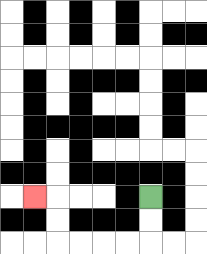{'start': '[6, 8]', 'end': '[1, 8]', 'path_directions': 'D,D,L,L,L,L,U,U,L', 'path_coordinates': '[[6, 8], [6, 9], [6, 10], [5, 10], [4, 10], [3, 10], [2, 10], [2, 9], [2, 8], [1, 8]]'}